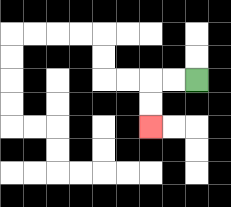{'start': '[8, 3]', 'end': '[6, 5]', 'path_directions': 'L,L,D,D', 'path_coordinates': '[[8, 3], [7, 3], [6, 3], [6, 4], [6, 5]]'}